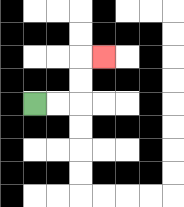{'start': '[1, 4]', 'end': '[4, 2]', 'path_directions': 'R,R,U,U,R', 'path_coordinates': '[[1, 4], [2, 4], [3, 4], [3, 3], [3, 2], [4, 2]]'}